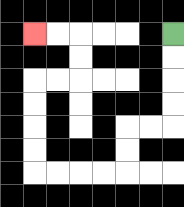{'start': '[7, 1]', 'end': '[1, 1]', 'path_directions': 'D,D,D,D,L,L,D,D,L,L,L,L,U,U,U,U,R,R,U,U,L,L', 'path_coordinates': '[[7, 1], [7, 2], [7, 3], [7, 4], [7, 5], [6, 5], [5, 5], [5, 6], [5, 7], [4, 7], [3, 7], [2, 7], [1, 7], [1, 6], [1, 5], [1, 4], [1, 3], [2, 3], [3, 3], [3, 2], [3, 1], [2, 1], [1, 1]]'}